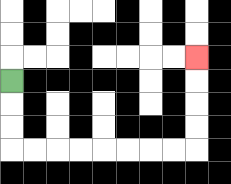{'start': '[0, 3]', 'end': '[8, 2]', 'path_directions': 'D,D,D,R,R,R,R,R,R,R,R,U,U,U,U', 'path_coordinates': '[[0, 3], [0, 4], [0, 5], [0, 6], [1, 6], [2, 6], [3, 6], [4, 6], [5, 6], [6, 6], [7, 6], [8, 6], [8, 5], [8, 4], [8, 3], [8, 2]]'}